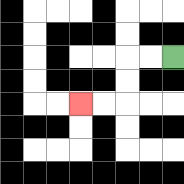{'start': '[7, 2]', 'end': '[3, 4]', 'path_directions': 'L,L,D,D,L,L', 'path_coordinates': '[[7, 2], [6, 2], [5, 2], [5, 3], [5, 4], [4, 4], [3, 4]]'}